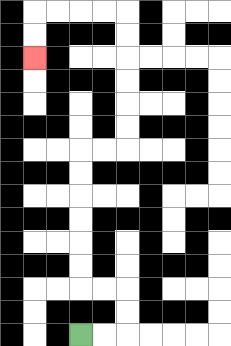{'start': '[3, 14]', 'end': '[1, 2]', 'path_directions': 'R,R,U,U,L,L,U,U,U,U,U,U,R,R,U,U,U,U,U,U,L,L,L,L,D,D', 'path_coordinates': '[[3, 14], [4, 14], [5, 14], [5, 13], [5, 12], [4, 12], [3, 12], [3, 11], [3, 10], [3, 9], [3, 8], [3, 7], [3, 6], [4, 6], [5, 6], [5, 5], [5, 4], [5, 3], [5, 2], [5, 1], [5, 0], [4, 0], [3, 0], [2, 0], [1, 0], [1, 1], [1, 2]]'}